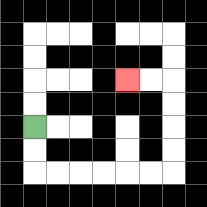{'start': '[1, 5]', 'end': '[5, 3]', 'path_directions': 'D,D,R,R,R,R,R,R,U,U,U,U,L,L', 'path_coordinates': '[[1, 5], [1, 6], [1, 7], [2, 7], [3, 7], [4, 7], [5, 7], [6, 7], [7, 7], [7, 6], [7, 5], [7, 4], [7, 3], [6, 3], [5, 3]]'}